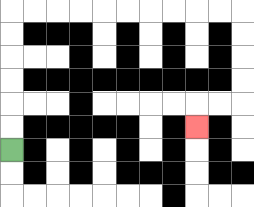{'start': '[0, 6]', 'end': '[8, 5]', 'path_directions': 'U,U,U,U,U,U,R,R,R,R,R,R,R,R,R,R,D,D,D,D,L,L,D', 'path_coordinates': '[[0, 6], [0, 5], [0, 4], [0, 3], [0, 2], [0, 1], [0, 0], [1, 0], [2, 0], [3, 0], [4, 0], [5, 0], [6, 0], [7, 0], [8, 0], [9, 0], [10, 0], [10, 1], [10, 2], [10, 3], [10, 4], [9, 4], [8, 4], [8, 5]]'}